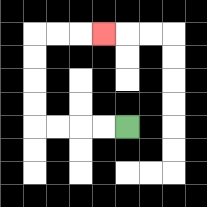{'start': '[5, 5]', 'end': '[4, 1]', 'path_directions': 'L,L,L,L,U,U,U,U,R,R,R', 'path_coordinates': '[[5, 5], [4, 5], [3, 5], [2, 5], [1, 5], [1, 4], [1, 3], [1, 2], [1, 1], [2, 1], [3, 1], [4, 1]]'}